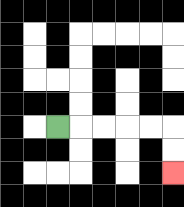{'start': '[2, 5]', 'end': '[7, 7]', 'path_directions': 'R,R,R,R,R,D,D', 'path_coordinates': '[[2, 5], [3, 5], [4, 5], [5, 5], [6, 5], [7, 5], [7, 6], [7, 7]]'}